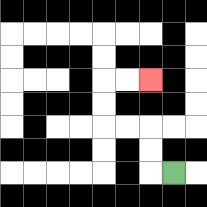{'start': '[7, 7]', 'end': '[6, 3]', 'path_directions': 'L,U,U,L,L,U,U,R,R', 'path_coordinates': '[[7, 7], [6, 7], [6, 6], [6, 5], [5, 5], [4, 5], [4, 4], [4, 3], [5, 3], [6, 3]]'}